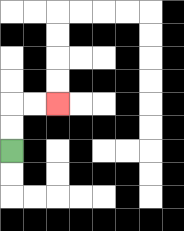{'start': '[0, 6]', 'end': '[2, 4]', 'path_directions': 'U,U,R,R', 'path_coordinates': '[[0, 6], [0, 5], [0, 4], [1, 4], [2, 4]]'}